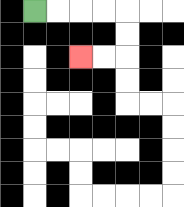{'start': '[1, 0]', 'end': '[3, 2]', 'path_directions': 'R,R,R,R,D,D,L,L', 'path_coordinates': '[[1, 0], [2, 0], [3, 0], [4, 0], [5, 0], [5, 1], [5, 2], [4, 2], [3, 2]]'}